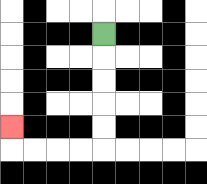{'start': '[4, 1]', 'end': '[0, 5]', 'path_directions': 'D,D,D,D,D,L,L,L,L,U', 'path_coordinates': '[[4, 1], [4, 2], [4, 3], [4, 4], [4, 5], [4, 6], [3, 6], [2, 6], [1, 6], [0, 6], [0, 5]]'}